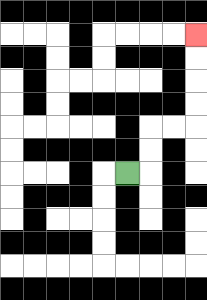{'start': '[5, 7]', 'end': '[8, 1]', 'path_directions': 'R,U,U,R,R,U,U,U,U', 'path_coordinates': '[[5, 7], [6, 7], [6, 6], [6, 5], [7, 5], [8, 5], [8, 4], [8, 3], [8, 2], [8, 1]]'}